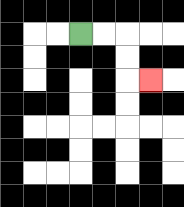{'start': '[3, 1]', 'end': '[6, 3]', 'path_directions': 'R,R,D,D,R', 'path_coordinates': '[[3, 1], [4, 1], [5, 1], [5, 2], [5, 3], [6, 3]]'}